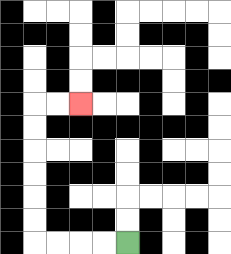{'start': '[5, 10]', 'end': '[3, 4]', 'path_directions': 'L,L,L,L,U,U,U,U,U,U,R,R', 'path_coordinates': '[[5, 10], [4, 10], [3, 10], [2, 10], [1, 10], [1, 9], [1, 8], [1, 7], [1, 6], [1, 5], [1, 4], [2, 4], [3, 4]]'}